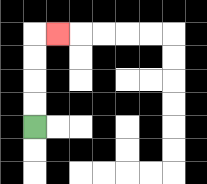{'start': '[1, 5]', 'end': '[2, 1]', 'path_directions': 'U,U,U,U,R', 'path_coordinates': '[[1, 5], [1, 4], [1, 3], [1, 2], [1, 1], [2, 1]]'}